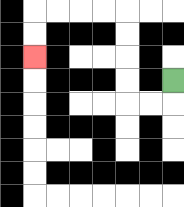{'start': '[7, 3]', 'end': '[1, 2]', 'path_directions': 'D,L,L,U,U,U,U,L,L,L,L,D,D', 'path_coordinates': '[[7, 3], [7, 4], [6, 4], [5, 4], [5, 3], [5, 2], [5, 1], [5, 0], [4, 0], [3, 0], [2, 0], [1, 0], [1, 1], [1, 2]]'}